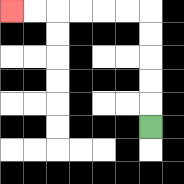{'start': '[6, 5]', 'end': '[0, 0]', 'path_directions': 'U,U,U,U,U,L,L,L,L,L,L', 'path_coordinates': '[[6, 5], [6, 4], [6, 3], [6, 2], [6, 1], [6, 0], [5, 0], [4, 0], [3, 0], [2, 0], [1, 0], [0, 0]]'}